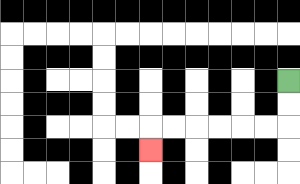{'start': '[12, 3]', 'end': '[6, 6]', 'path_directions': 'D,D,L,L,L,L,L,L,D', 'path_coordinates': '[[12, 3], [12, 4], [12, 5], [11, 5], [10, 5], [9, 5], [8, 5], [7, 5], [6, 5], [6, 6]]'}